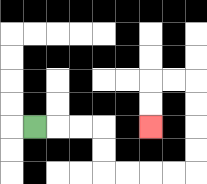{'start': '[1, 5]', 'end': '[6, 5]', 'path_directions': 'R,R,R,D,D,R,R,R,R,U,U,U,U,L,L,D,D', 'path_coordinates': '[[1, 5], [2, 5], [3, 5], [4, 5], [4, 6], [4, 7], [5, 7], [6, 7], [7, 7], [8, 7], [8, 6], [8, 5], [8, 4], [8, 3], [7, 3], [6, 3], [6, 4], [6, 5]]'}